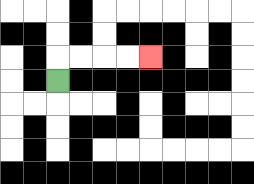{'start': '[2, 3]', 'end': '[6, 2]', 'path_directions': 'U,R,R,R,R', 'path_coordinates': '[[2, 3], [2, 2], [3, 2], [4, 2], [5, 2], [6, 2]]'}